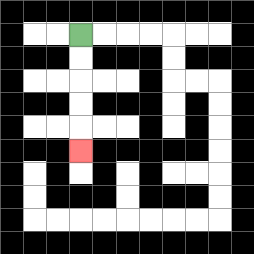{'start': '[3, 1]', 'end': '[3, 6]', 'path_directions': 'D,D,D,D,D', 'path_coordinates': '[[3, 1], [3, 2], [3, 3], [3, 4], [3, 5], [3, 6]]'}